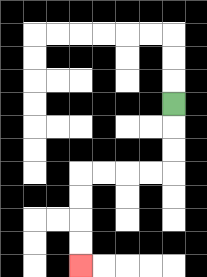{'start': '[7, 4]', 'end': '[3, 11]', 'path_directions': 'D,D,D,L,L,L,L,D,D,D,D', 'path_coordinates': '[[7, 4], [7, 5], [7, 6], [7, 7], [6, 7], [5, 7], [4, 7], [3, 7], [3, 8], [3, 9], [3, 10], [3, 11]]'}